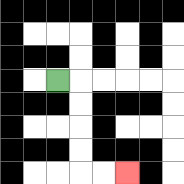{'start': '[2, 3]', 'end': '[5, 7]', 'path_directions': 'R,D,D,D,D,R,R', 'path_coordinates': '[[2, 3], [3, 3], [3, 4], [3, 5], [3, 6], [3, 7], [4, 7], [5, 7]]'}